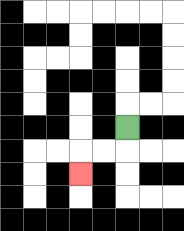{'start': '[5, 5]', 'end': '[3, 7]', 'path_directions': 'D,L,L,D', 'path_coordinates': '[[5, 5], [5, 6], [4, 6], [3, 6], [3, 7]]'}